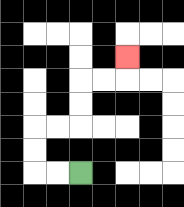{'start': '[3, 7]', 'end': '[5, 2]', 'path_directions': 'L,L,U,U,R,R,U,U,R,R,U', 'path_coordinates': '[[3, 7], [2, 7], [1, 7], [1, 6], [1, 5], [2, 5], [3, 5], [3, 4], [3, 3], [4, 3], [5, 3], [5, 2]]'}